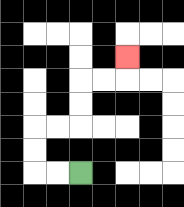{'start': '[3, 7]', 'end': '[5, 2]', 'path_directions': 'L,L,U,U,R,R,U,U,R,R,U', 'path_coordinates': '[[3, 7], [2, 7], [1, 7], [1, 6], [1, 5], [2, 5], [3, 5], [3, 4], [3, 3], [4, 3], [5, 3], [5, 2]]'}